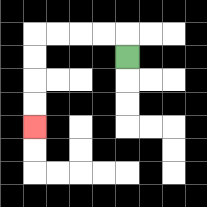{'start': '[5, 2]', 'end': '[1, 5]', 'path_directions': 'U,L,L,L,L,D,D,D,D', 'path_coordinates': '[[5, 2], [5, 1], [4, 1], [3, 1], [2, 1], [1, 1], [1, 2], [1, 3], [1, 4], [1, 5]]'}